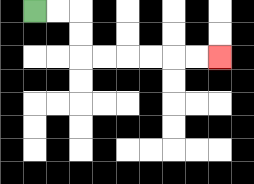{'start': '[1, 0]', 'end': '[9, 2]', 'path_directions': 'R,R,D,D,R,R,R,R,R,R', 'path_coordinates': '[[1, 0], [2, 0], [3, 0], [3, 1], [3, 2], [4, 2], [5, 2], [6, 2], [7, 2], [8, 2], [9, 2]]'}